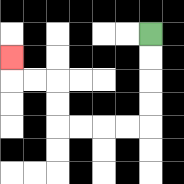{'start': '[6, 1]', 'end': '[0, 2]', 'path_directions': 'D,D,D,D,L,L,L,L,U,U,L,L,U', 'path_coordinates': '[[6, 1], [6, 2], [6, 3], [6, 4], [6, 5], [5, 5], [4, 5], [3, 5], [2, 5], [2, 4], [2, 3], [1, 3], [0, 3], [0, 2]]'}